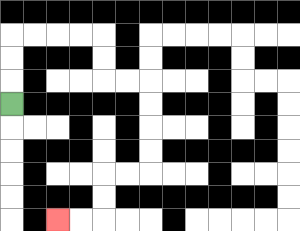{'start': '[0, 4]', 'end': '[2, 9]', 'path_directions': 'U,U,U,R,R,R,R,D,D,R,R,D,D,D,D,L,L,D,D,L,L', 'path_coordinates': '[[0, 4], [0, 3], [0, 2], [0, 1], [1, 1], [2, 1], [3, 1], [4, 1], [4, 2], [4, 3], [5, 3], [6, 3], [6, 4], [6, 5], [6, 6], [6, 7], [5, 7], [4, 7], [4, 8], [4, 9], [3, 9], [2, 9]]'}